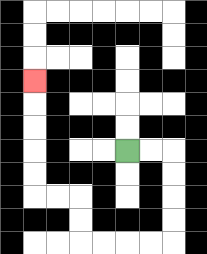{'start': '[5, 6]', 'end': '[1, 3]', 'path_directions': 'R,R,D,D,D,D,L,L,L,L,U,U,L,L,U,U,U,U,U', 'path_coordinates': '[[5, 6], [6, 6], [7, 6], [7, 7], [7, 8], [7, 9], [7, 10], [6, 10], [5, 10], [4, 10], [3, 10], [3, 9], [3, 8], [2, 8], [1, 8], [1, 7], [1, 6], [1, 5], [1, 4], [1, 3]]'}